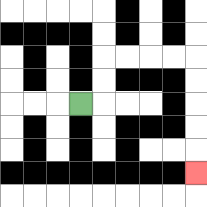{'start': '[3, 4]', 'end': '[8, 7]', 'path_directions': 'R,U,U,R,R,R,R,D,D,D,D,D', 'path_coordinates': '[[3, 4], [4, 4], [4, 3], [4, 2], [5, 2], [6, 2], [7, 2], [8, 2], [8, 3], [8, 4], [8, 5], [8, 6], [8, 7]]'}